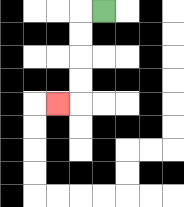{'start': '[4, 0]', 'end': '[2, 4]', 'path_directions': 'L,D,D,D,D,L', 'path_coordinates': '[[4, 0], [3, 0], [3, 1], [3, 2], [3, 3], [3, 4], [2, 4]]'}